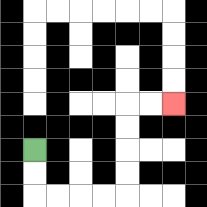{'start': '[1, 6]', 'end': '[7, 4]', 'path_directions': 'D,D,R,R,R,R,U,U,U,U,R,R', 'path_coordinates': '[[1, 6], [1, 7], [1, 8], [2, 8], [3, 8], [4, 8], [5, 8], [5, 7], [5, 6], [5, 5], [5, 4], [6, 4], [7, 4]]'}